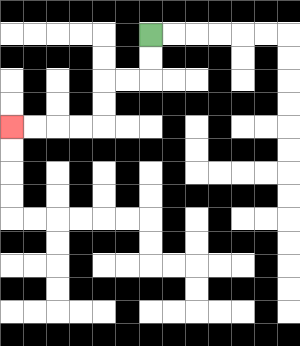{'start': '[6, 1]', 'end': '[0, 5]', 'path_directions': 'D,D,L,L,D,D,L,L,L,L', 'path_coordinates': '[[6, 1], [6, 2], [6, 3], [5, 3], [4, 3], [4, 4], [4, 5], [3, 5], [2, 5], [1, 5], [0, 5]]'}